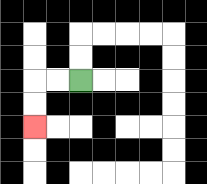{'start': '[3, 3]', 'end': '[1, 5]', 'path_directions': 'L,L,D,D', 'path_coordinates': '[[3, 3], [2, 3], [1, 3], [1, 4], [1, 5]]'}